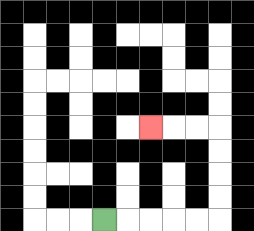{'start': '[4, 9]', 'end': '[6, 5]', 'path_directions': 'R,R,R,R,R,U,U,U,U,L,L,L', 'path_coordinates': '[[4, 9], [5, 9], [6, 9], [7, 9], [8, 9], [9, 9], [9, 8], [9, 7], [9, 6], [9, 5], [8, 5], [7, 5], [6, 5]]'}